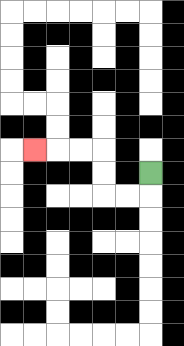{'start': '[6, 7]', 'end': '[1, 6]', 'path_directions': 'D,L,L,U,U,L,L,L', 'path_coordinates': '[[6, 7], [6, 8], [5, 8], [4, 8], [4, 7], [4, 6], [3, 6], [2, 6], [1, 6]]'}